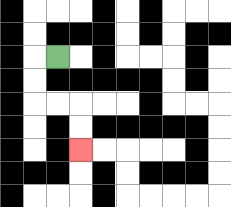{'start': '[2, 2]', 'end': '[3, 6]', 'path_directions': 'L,D,D,R,R,D,D', 'path_coordinates': '[[2, 2], [1, 2], [1, 3], [1, 4], [2, 4], [3, 4], [3, 5], [3, 6]]'}